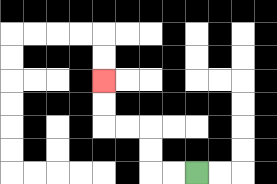{'start': '[8, 7]', 'end': '[4, 3]', 'path_directions': 'L,L,U,U,L,L,U,U', 'path_coordinates': '[[8, 7], [7, 7], [6, 7], [6, 6], [6, 5], [5, 5], [4, 5], [4, 4], [4, 3]]'}